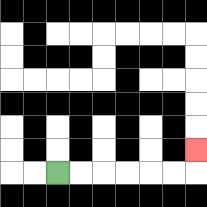{'start': '[2, 7]', 'end': '[8, 6]', 'path_directions': 'R,R,R,R,R,R,U', 'path_coordinates': '[[2, 7], [3, 7], [4, 7], [5, 7], [6, 7], [7, 7], [8, 7], [8, 6]]'}